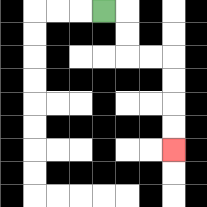{'start': '[4, 0]', 'end': '[7, 6]', 'path_directions': 'R,D,D,R,R,D,D,D,D', 'path_coordinates': '[[4, 0], [5, 0], [5, 1], [5, 2], [6, 2], [7, 2], [7, 3], [7, 4], [7, 5], [7, 6]]'}